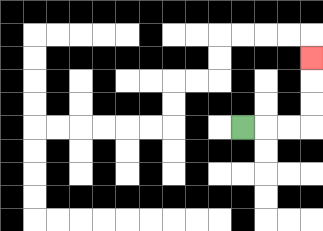{'start': '[10, 5]', 'end': '[13, 2]', 'path_directions': 'R,R,R,U,U,U', 'path_coordinates': '[[10, 5], [11, 5], [12, 5], [13, 5], [13, 4], [13, 3], [13, 2]]'}